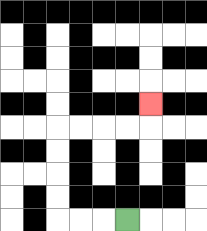{'start': '[5, 9]', 'end': '[6, 4]', 'path_directions': 'L,L,L,U,U,U,U,R,R,R,R,U', 'path_coordinates': '[[5, 9], [4, 9], [3, 9], [2, 9], [2, 8], [2, 7], [2, 6], [2, 5], [3, 5], [4, 5], [5, 5], [6, 5], [6, 4]]'}